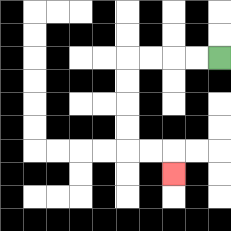{'start': '[9, 2]', 'end': '[7, 7]', 'path_directions': 'L,L,L,L,D,D,D,D,R,R,D', 'path_coordinates': '[[9, 2], [8, 2], [7, 2], [6, 2], [5, 2], [5, 3], [5, 4], [5, 5], [5, 6], [6, 6], [7, 6], [7, 7]]'}